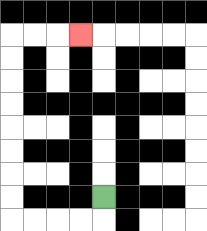{'start': '[4, 8]', 'end': '[3, 1]', 'path_directions': 'D,L,L,L,L,U,U,U,U,U,U,U,U,R,R,R', 'path_coordinates': '[[4, 8], [4, 9], [3, 9], [2, 9], [1, 9], [0, 9], [0, 8], [0, 7], [0, 6], [0, 5], [0, 4], [0, 3], [0, 2], [0, 1], [1, 1], [2, 1], [3, 1]]'}